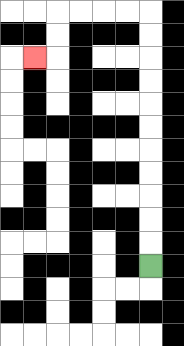{'start': '[6, 11]', 'end': '[1, 2]', 'path_directions': 'U,U,U,U,U,U,U,U,U,U,U,L,L,L,L,D,D,L', 'path_coordinates': '[[6, 11], [6, 10], [6, 9], [6, 8], [6, 7], [6, 6], [6, 5], [6, 4], [6, 3], [6, 2], [6, 1], [6, 0], [5, 0], [4, 0], [3, 0], [2, 0], [2, 1], [2, 2], [1, 2]]'}